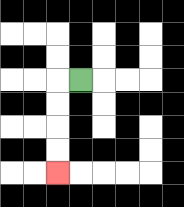{'start': '[3, 3]', 'end': '[2, 7]', 'path_directions': 'L,D,D,D,D', 'path_coordinates': '[[3, 3], [2, 3], [2, 4], [2, 5], [2, 6], [2, 7]]'}